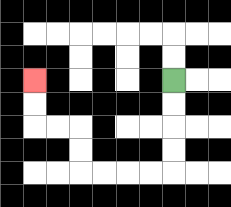{'start': '[7, 3]', 'end': '[1, 3]', 'path_directions': 'D,D,D,D,L,L,L,L,U,U,L,L,U,U', 'path_coordinates': '[[7, 3], [7, 4], [7, 5], [7, 6], [7, 7], [6, 7], [5, 7], [4, 7], [3, 7], [3, 6], [3, 5], [2, 5], [1, 5], [1, 4], [1, 3]]'}